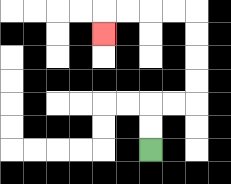{'start': '[6, 6]', 'end': '[4, 1]', 'path_directions': 'U,U,R,R,U,U,U,U,L,L,L,L,D', 'path_coordinates': '[[6, 6], [6, 5], [6, 4], [7, 4], [8, 4], [8, 3], [8, 2], [8, 1], [8, 0], [7, 0], [6, 0], [5, 0], [4, 0], [4, 1]]'}